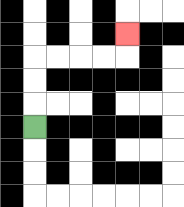{'start': '[1, 5]', 'end': '[5, 1]', 'path_directions': 'U,U,U,R,R,R,R,U', 'path_coordinates': '[[1, 5], [1, 4], [1, 3], [1, 2], [2, 2], [3, 2], [4, 2], [5, 2], [5, 1]]'}